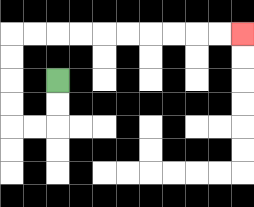{'start': '[2, 3]', 'end': '[10, 1]', 'path_directions': 'D,D,L,L,U,U,U,U,R,R,R,R,R,R,R,R,R,R', 'path_coordinates': '[[2, 3], [2, 4], [2, 5], [1, 5], [0, 5], [0, 4], [0, 3], [0, 2], [0, 1], [1, 1], [2, 1], [3, 1], [4, 1], [5, 1], [6, 1], [7, 1], [8, 1], [9, 1], [10, 1]]'}